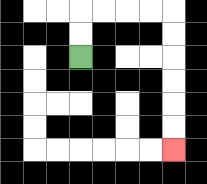{'start': '[3, 2]', 'end': '[7, 6]', 'path_directions': 'U,U,R,R,R,R,D,D,D,D,D,D', 'path_coordinates': '[[3, 2], [3, 1], [3, 0], [4, 0], [5, 0], [6, 0], [7, 0], [7, 1], [7, 2], [7, 3], [7, 4], [7, 5], [7, 6]]'}